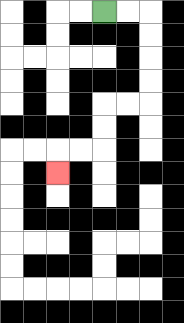{'start': '[4, 0]', 'end': '[2, 7]', 'path_directions': 'R,R,D,D,D,D,L,L,D,D,L,L,D', 'path_coordinates': '[[4, 0], [5, 0], [6, 0], [6, 1], [6, 2], [6, 3], [6, 4], [5, 4], [4, 4], [4, 5], [4, 6], [3, 6], [2, 6], [2, 7]]'}